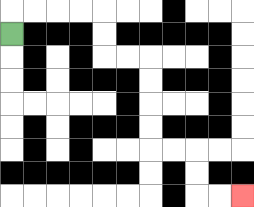{'start': '[0, 1]', 'end': '[10, 8]', 'path_directions': 'U,R,R,R,R,D,D,R,R,D,D,D,D,R,R,D,D,R,R', 'path_coordinates': '[[0, 1], [0, 0], [1, 0], [2, 0], [3, 0], [4, 0], [4, 1], [4, 2], [5, 2], [6, 2], [6, 3], [6, 4], [6, 5], [6, 6], [7, 6], [8, 6], [8, 7], [8, 8], [9, 8], [10, 8]]'}